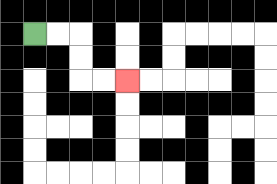{'start': '[1, 1]', 'end': '[5, 3]', 'path_directions': 'R,R,D,D,R,R', 'path_coordinates': '[[1, 1], [2, 1], [3, 1], [3, 2], [3, 3], [4, 3], [5, 3]]'}